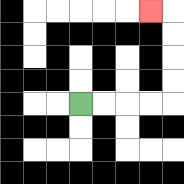{'start': '[3, 4]', 'end': '[6, 0]', 'path_directions': 'R,R,R,R,U,U,U,U,L', 'path_coordinates': '[[3, 4], [4, 4], [5, 4], [6, 4], [7, 4], [7, 3], [7, 2], [7, 1], [7, 0], [6, 0]]'}